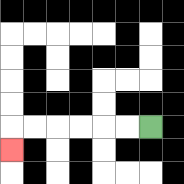{'start': '[6, 5]', 'end': '[0, 6]', 'path_directions': 'L,L,L,L,L,L,D', 'path_coordinates': '[[6, 5], [5, 5], [4, 5], [3, 5], [2, 5], [1, 5], [0, 5], [0, 6]]'}